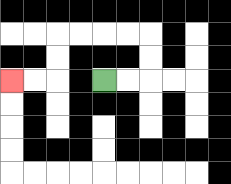{'start': '[4, 3]', 'end': '[0, 3]', 'path_directions': 'R,R,U,U,L,L,L,L,D,D,L,L', 'path_coordinates': '[[4, 3], [5, 3], [6, 3], [6, 2], [6, 1], [5, 1], [4, 1], [3, 1], [2, 1], [2, 2], [2, 3], [1, 3], [0, 3]]'}